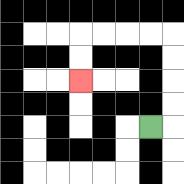{'start': '[6, 5]', 'end': '[3, 3]', 'path_directions': 'R,U,U,U,U,L,L,L,L,D,D', 'path_coordinates': '[[6, 5], [7, 5], [7, 4], [7, 3], [7, 2], [7, 1], [6, 1], [5, 1], [4, 1], [3, 1], [3, 2], [3, 3]]'}